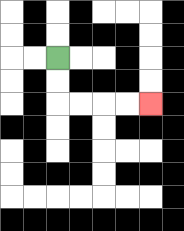{'start': '[2, 2]', 'end': '[6, 4]', 'path_directions': 'D,D,R,R,R,R', 'path_coordinates': '[[2, 2], [2, 3], [2, 4], [3, 4], [4, 4], [5, 4], [6, 4]]'}